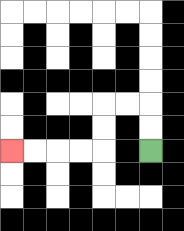{'start': '[6, 6]', 'end': '[0, 6]', 'path_directions': 'U,U,L,L,D,D,L,L,L,L', 'path_coordinates': '[[6, 6], [6, 5], [6, 4], [5, 4], [4, 4], [4, 5], [4, 6], [3, 6], [2, 6], [1, 6], [0, 6]]'}